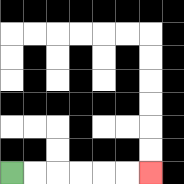{'start': '[0, 7]', 'end': '[6, 7]', 'path_directions': 'R,R,R,R,R,R', 'path_coordinates': '[[0, 7], [1, 7], [2, 7], [3, 7], [4, 7], [5, 7], [6, 7]]'}